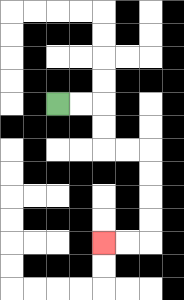{'start': '[2, 4]', 'end': '[4, 10]', 'path_directions': 'R,R,D,D,R,R,D,D,D,D,L,L', 'path_coordinates': '[[2, 4], [3, 4], [4, 4], [4, 5], [4, 6], [5, 6], [6, 6], [6, 7], [6, 8], [6, 9], [6, 10], [5, 10], [4, 10]]'}